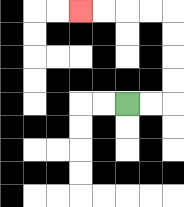{'start': '[5, 4]', 'end': '[3, 0]', 'path_directions': 'R,R,U,U,U,U,L,L,L,L', 'path_coordinates': '[[5, 4], [6, 4], [7, 4], [7, 3], [7, 2], [7, 1], [7, 0], [6, 0], [5, 0], [4, 0], [3, 0]]'}